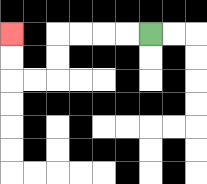{'start': '[6, 1]', 'end': '[0, 1]', 'path_directions': 'L,L,L,L,D,D,L,L,U,U', 'path_coordinates': '[[6, 1], [5, 1], [4, 1], [3, 1], [2, 1], [2, 2], [2, 3], [1, 3], [0, 3], [0, 2], [0, 1]]'}